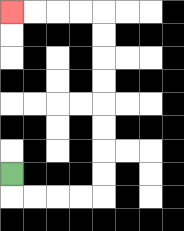{'start': '[0, 7]', 'end': '[0, 0]', 'path_directions': 'D,R,R,R,R,U,U,U,U,U,U,U,U,L,L,L,L', 'path_coordinates': '[[0, 7], [0, 8], [1, 8], [2, 8], [3, 8], [4, 8], [4, 7], [4, 6], [4, 5], [4, 4], [4, 3], [4, 2], [4, 1], [4, 0], [3, 0], [2, 0], [1, 0], [0, 0]]'}